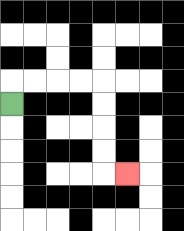{'start': '[0, 4]', 'end': '[5, 7]', 'path_directions': 'U,R,R,R,R,D,D,D,D,R', 'path_coordinates': '[[0, 4], [0, 3], [1, 3], [2, 3], [3, 3], [4, 3], [4, 4], [4, 5], [4, 6], [4, 7], [5, 7]]'}